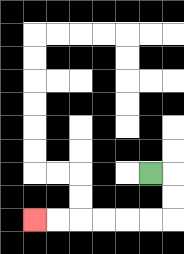{'start': '[6, 7]', 'end': '[1, 9]', 'path_directions': 'R,D,D,L,L,L,L,L,L', 'path_coordinates': '[[6, 7], [7, 7], [7, 8], [7, 9], [6, 9], [5, 9], [4, 9], [3, 9], [2, 9], [1, 9]]'}